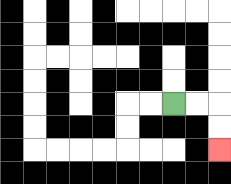{'start': '[7, 4]', 'end': '[9, 6]', 'path_directions': 'R,R,D,D', 'path_coordinates': '[[7, 4], [8, 4], [9, 4], [9, 5], [9, 6]]'}